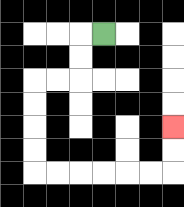{'start': '[4, 1]', 'end': '[7, 5]', 'path_directions': 'L,D,D,L,L,D,D,D,D,R,R,R,R,R,R,U,U', 'path_coordinates': '[[4, 1], [3, 1], [3, 2], [3, 3], [2, 3], [1, 3], [1, 4], [1, 5], [1, 6], [1, 7], [2, 7], [3, 7], [4, 7], [5, 7], [6, 7], [7, 7], [7, 6], [7, 5]]'}